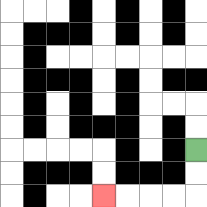{'start': '[8, 6]', 'end': '[4, 8]', 'path_directions': 'D,D,L,L,L,L', 'path_coordinates': '[[8, 6], [8, 7], [8, 8], [7, 8], [6, 8], [5, 8], [4, 8]]'}